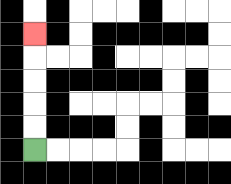{'start': '[1, 6]', 'end': '[1, 1]', 'path_directions': 'U,U,U,U,U', 'path_coordinates': '[[1, 6], [1, 5], [1, 4], [1, 3], [1, 2], [1, 1]]'}